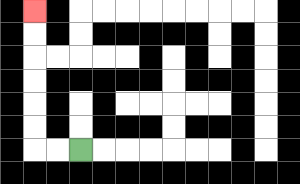{'start': '[3, 6]', 'end': '[1, 0]', 'path_directions': 'L,L,U,U,U,U,U,U', 'path_coordinates': '[[3, 6], [2, 6], [1, 6], [1, 5], [1, 4], [1, 3], [1, 2], [1, 1], [1, 0]]'}